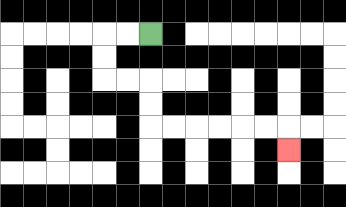{'start': '[6, 1]', 'end': '[12, 6]', 'path_directions': 'L,L,D,D,R,R,D,D,R,R,R,R,R,R,D', 'path_coordinates': '[[6, 1], [5, 1], [4, 1], [4, 2], [4, 3], [5, 3], [6, 3], [6, 4], [6, 5], [7, 5], [8, 5], [9, 5], [10, 5], [11, 5], [12, 5], [12, 6]]'}